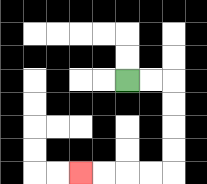{'start': '[5, 3]', 'end': '[3, 7]', 'path_directions': 'R,R,D,D,D,D,L,L,L,L', 'path_coordinates': '[[5, 3], [6, 3], [7, 3], [7, 4], [7, 5], [7, 6], [7, 7], [6, 7], [5, 7], [4, 7], [3, 7]]'}